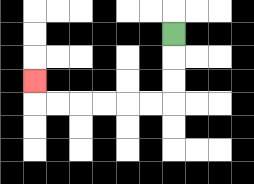{'start': '[7, 1]', 'end': '[1, 3]', 'path_directions': 'D,D,D,L,L,L,L,L,L,U', 'path_coordinates': '[[7, 1], [7, 2], [7, 3], [7, 4], [6, 4], [5, 4], [4, 4], [3, 4], [2, 4], [1, 4], [1, 3]]'}